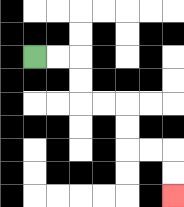{'start': '[1, 2]', 'end': '[7, 8]', 'path_directions': 'R,R,D,D,R,R,D,D,R,R,D,D', 'path_coordinates': '[[1, 2], [2, 2], [3, 2], [3, 3], [3, 4], [4, 4], [5, 4], [5, 5], [5, 6], [6, 6], [7, 6], [7, 7], [7, 8]]'}